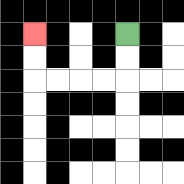{'start': '[5, 1]', 'end': '[1, 1]', 'path_directions': 'D,D,L,L,L,L,U,U', 'path_coordinates': '[[5, 1], [5, 2], [5, 3], [4, 3], [3, 3], [2, 3], [1, 3], [1, 2], [1, 1]]'}